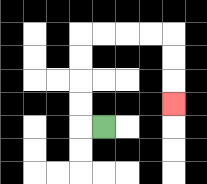{'start': '[4, 5]', 'end': '[7, 4]', 'path_directions': 'L,U,U,U,U,R,R,R,R,D,D,D', 'path_coordinates': '[[4, 5], [3, 5], [3, 4], [3, 3], [3, 2], [3, 1], [4, 1], [5, 1], [6, 1], [7, 1], [7, 2], [7, 3], [7, 4]]'}